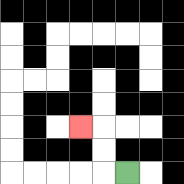{'start': '[5, 7]', 'end': '[3, 5]', 'path_directions': 'L,U,U,L', 'path_coordinates': '[[5, 7], [4, 7], [4, 6], [4, 5], [3, 5]]'}